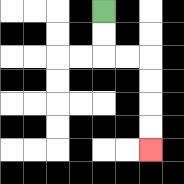{'start': '[4, 0]', 'end': '[6, 6]', 'path_directions': 'D,D,R,R,D,D,D,D', 'path_coordinates': '[[4, 0], [4, 1], [4, 2], [5, 2], [6, 2], [6, 3], [6, 4], [6, 5], [6, 6]]'}